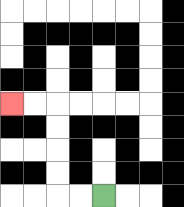{'start': '[4, 8]', 'end': '[0, 4]', 'path_directions': 'L,L,U,U,U,U,L,L', 'path_coordinates': '[[4, 8], [3, 8], [2, 8], [2, 7], [2, 6], [2, 5], [2, 4], [1, 4], [0, 4]]'}